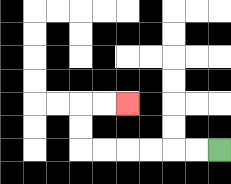{'start': '[9, 6]', 'end': '[5, 4]', 'path_directions': 'L,L,L,L,L,L,U,U,R,R', 'path_coordinates': '[[9, 6], [8, 6], [7, 6], [6, 6], [5, 6], [4, 6], [3, 6], [3, 5], [3, 4], [4, 4], [5, 4]]'}